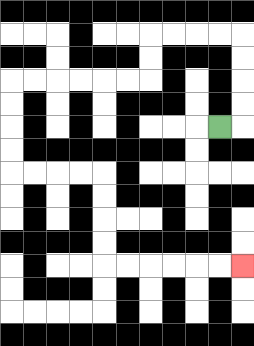{'start': '[9, 5]', 'end': '[10, 11]', 'path_directions': 'R,U,U,U,U,L,L,L,L,D,D,L,L,L,L,L,L,D,D,D,D,R,R,R,R,D,D,D,D,R,R,R,R,R,R', 'path_coordinates': '[[9, 5], [10, 5], [10, 4], [10, 3], [10, 2], [10, 1], [9, 1], [8, 1], [7, 1], [6, 1], [6, 2], [6, 3], [5, 3], [4, 3], [3, 3], [2, 3], [1, 3], [0, 3], [0, 4], [0, 5], [0, 6], [0, 7], [1, 7], [2, 7], [3, 7], [4, 7], [4, 8], [4, 9], [4, 10], [4, 11], [5, 11], [6, 11], [7, 11], [8, 11], [9, 11], [10, 11]]'}